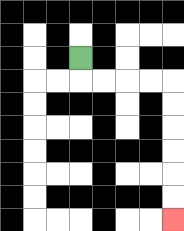{'start': '[3, 2]', 'end': '[7, 9]', 'path_directions': 'D,R,R,R,R,D,D,D,D,D,D', 'path_coordinates': '[[3, 2], [3, 3], [4, 3], [5, 3], [6, 3], [7, 3], [7, 4], [7, 5], [7, 6], [7, 7], [7, 8], [7, 9]]'}